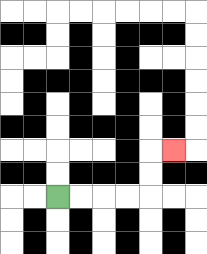{'start': '[2, 8]', 'end': '[7, 6]', 'path_directions': 'R,R,R,R,U,U,R', 'path_coordinates': '[[2, 8], [3, 8], [4, 8], [5, 8], [6, 8], [6, 7], [6, 6], [7, 6]]'}